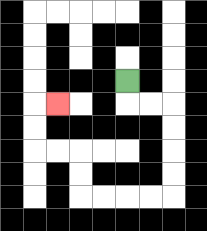{'start': '[5, 3]', 'end': '[2, 4]', 'path_directions': 'D,R,R,D,D,D,D,L,L,L,L,U,U,L,L,U,U,R', 'path_coordinates': '[[5, 3], [5, 4], [6, 4], [7, 4], [7, 5], [7, 6], [7, 7], [7, 8], [6, 8], [5, 8], [4, 8], [3, 8], [3, 7], [3, 6], [2, 6], [1, 6], [1, 5], [1, 4], [2, 4]]'}